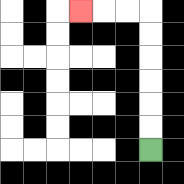{'start': '[6, 6]', 'end': '[3, 0]', 'path_directions': 'U,U,U,U,U,U,L,L,L', 'path_coordinates': '[[6, 6], [6, 5], [6, 4], [6, 3], [6, 2], [6, 1], [6, 0], [5, 0], [4, 0], [3, 0]]'}